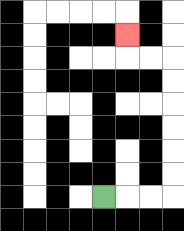{'start': '[4, 8]', 'end': '[5, 1]', 'path_directions': 'R,R,R,U,U,U,U,U,U,L,L,U', 'path_coordinates': '[[4, 8], [5, 8], [6, 8], [7, 8], [7, 7], [7, 6], [7, 5], [7, 4], [7, 3], [7, 2], [6, 2], [5, 2], [5, 1]]'}